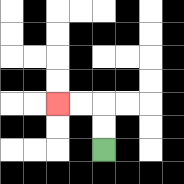{'start': '[4, 6]', 'end': '[2, 4]', 'path_directions': 'U,U,L,L', 'path_coordinates': '[[4, 6], [4, 5], [4, 4], [3, 4], [2, 4]]'}